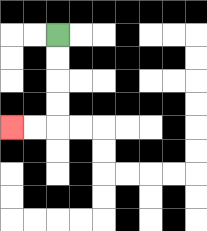{'start': '[2, 1]', 'end': '[0, 5]', 'path_directions': 'D,D,D,D,L,L', 'path_coordinates': '[[2, 1], [2, 2], [2, 3], [2, 4], [2, 5], [1, 5], [0, 5]]'}